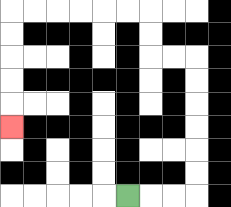{'start': '[5, 8]', 'end': '[0, 5]', 'path_directions': 'R,R,R,U,U,U,U,U,U,L,L,U,U,L,L,L,L,L,L,D,D,D,D,D', 'path_coordinates': '[[5, 8], [6, 8], [7, 8], [8, 8], [8, 7], [8, 6], [8, 5], [8, 4], [8, 3], [8, 2], [7, 2], [6, 2], [6, 1], [6, 0], [5, 0], [4, 0], [3, 0], [2, 0], [1, 0], [0, 0], [0, 1], [0, 2], [0, 3], [0, 4], [0, 5]]'}